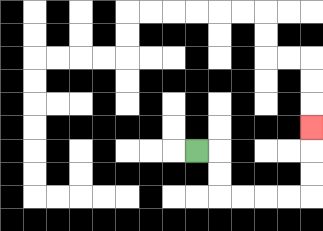{'start': '[8, 6]', 'end': '[13, 5]', 'path_directions': 'R,D,D,R,R,R,R,U,U,U', 'path_coordinates': '[[8, 6], [9, 6], [9, 7], [9, 8], [10, 8], [11, 8], [12, 8], [13, 8], [13, 7], [13, 6], [13, 5]]'}